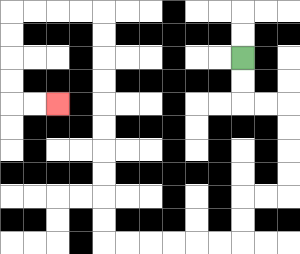{'start': '[10, 2]', 'end': '[2, 4]', 'path_directions': 'D,D,R,R,D,D,D,D,L,L,D,D,L,L,L,L,L,L,U,U,U,U,U,U,U,U,U,U,L,L,L,L,D,D,D,D,R,R', 'path_coordinates': '[[10, 2], [10, 3], [10, 4], [11, 4], [12, 4], [12, 5], [12, 6], [12, 7], [12, 8], [11, 8], [10, 8], [10, 9], [10, 10], [9, 10], [8, 10], [7, 10], [6, 10], [5, 10], [4, 10], [4, 9], [4, 8], [4, 7], [4, 6], [4, 5], [4, 4], [4, 3], [4, 2], [4, 1], [4, 0], [3, 0], [2, 0], [1, 0], [0, 0], [0, 1], [0, 2], [0, 3], [0, 4], [1, 4], [2, 4]]'}